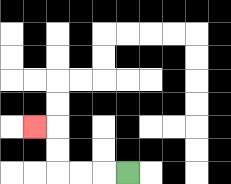{'start': '[5, 7]', 'end': '[1, 5]', 'path_directions': 'L,L,L,U,U,L', 'path_coordinates': '[[5, 7], [4, 7], [3, 7], [2, 7], [2, 6], [2, 5], [1, 5]]'}